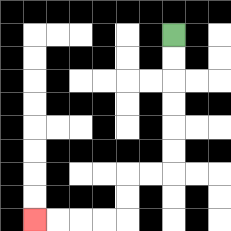{'start': '[7, 1]', 'end': '[1, 9]', 'path_directions': 'D,D,D,D,D,D,L,L,D,D,L,L,L,L', 'path_coordinates': '[[7, 1], [7, 2], [7, 3], [7, 4], [7, 5], [7, 6], [7, 7], [6, 7], [5, 7], [5, 8], [5, 9], [4, 9], [3, 9], [2, 9], [1, 9]]'}